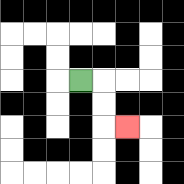{'start': '[3, 3]', 'end': '[5, 5]', 'path_directions': 'R,D,D,R', 'path_coordinates': '[[3, 3], [4, 3], [4, 4], [4, 5], [5, 5]]'}